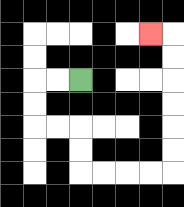{'start': '[3, 3]', 'end': '[6, 1]', 'path_directions': 'L,L,D,D,R,R,D,D,R,R,R,R,U,U,U,U,U,U,L', 'path_coordinates': '[[3, 3], [2, 3], [1, 3], [1, 4], [1, 5], [2, 5], [3, 5], [3, 6], [3, 7], [4, 7], [5, 7], [6, 7], [7, 7], [7, 6], [7, 5], [7, 4], [7, 3], [7, 2], [7, 1], [6, 1]]'}